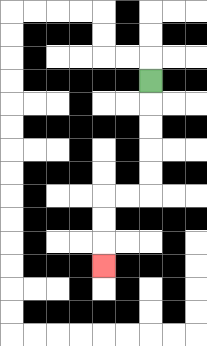{'start': '[6, 3]', 'end': '[4, 11]', 'path_directions': 'D,D,D,D,D,L,L,D,D,D', 'path_coordinates': '[[6, 3], [6, 4], [6, 5], [6, 6], [6, 7], [6, 8], [5, 8], [4, 8], [4, 9], [4, 10], [4, 11]]'}